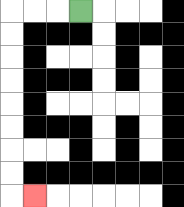{'start': '[3, 0]', 'end': '[1, 8]', 'path_directions': 'L,L,L,D,D,D,D,D,D,D,D,R', 'path_coordinates': '[[3, 0], [2, 0], [1, 0], [0, 0], [0, 1], [0, 2], [0, 3], [0, 4], [0, 5], [0, 6], [0, 7], [0, 8], [1, 8]]'}